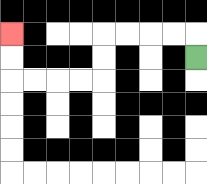{'start': '[8, 2]', 'end': '[0, 1]', 'path_directions': 'U,L,L,L,L,D,D,L,L,L,L,U,U', 'path_coordinates': '[[8, 2], [8, 1], [7, 1], [6, 1], [5, 1], [4, 1], [4, 2], [4, 3], [3, 3], [2, 3], [1, 3], [0, 3], [0, 2], [0, 1]]'}